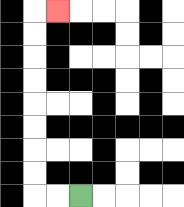{'start': '[3, 8]', 'end': '[2, 0]', 'path_directions': 'L,L,U,U,U,U,U,U,U,U,R', 'path_coordinates': '[[3, 8], [2, 8], [1, 8], [1, 7], [1, 6], [1, 5], [1, 4], [1, 3], [1, 2], [1, 1], [1, 0], [2, 0]]'}